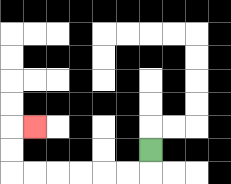{'start': '[6, 6]', 'end': '[1, 5]', 'path_directions': 'D,L,L,L,L,L,L,U,U,R', 'path_coordinates': '[[6, 6], [6, 7], [5, 7], [4, 7], [3, 7], [2, 7], [1, 7], [0, 7], [0, 6], [0, 5], [1, 5]]'}